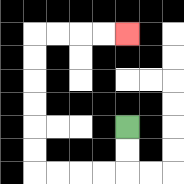{'start': '[5, 5]', 'end': '[5, 1]', 'path_directions': 'D,D,L,L,L,L,U,U,U,U,U,U,R,R,R,R', 'path_coordinates': '[[5, 5], [5, 6], [5, 7], [4, 7], [3, 7], [2, 7], [1, 7], [1, 6], [1, 5], [1, 4], [1, 3], [1, 2], [1, 1], [2, 1], [3, 1], [4, 1], [5, 1]]'}